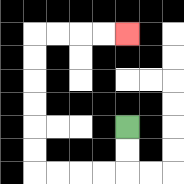{'start': '[5, 5]', 'end': '[5, 1]', 'path_directions': 'D,D,L,L,L,L,U,U,U,U,U,U,R,R,R,R', 'path_coordinates': '[[5, 5], [5, 6], [5, 7], [4, 7], [3, 7], [2, 7], [1, 7], [1, 6], [1, 5], [1, 4], [1, 3], [1, 2], [1, 1], [2, 1], [3, 1], [4, 1], [5, 1]]'}